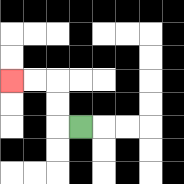{'start': '[3, 5]', 'end': '[0, 3]', 'path_directions': 'L,U,U,L,L', 'path_coordinates': '[[3, 5], [2, 5], [2, 4], [2, 3], [1, 3], [0, 3]]'}